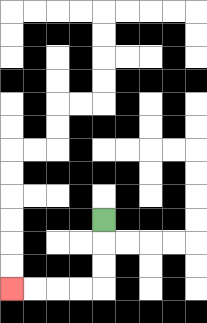{'start': '[4, 9]', 'end': '[0, 12]', 'path_directions': 'D,D,D,L,L,L,L', 'path_coordinates': '[[4, 9], [4, 10], [4, 11], [4, 12], [3, 12], [2, 12], [1, 12], [0, 12]]'}